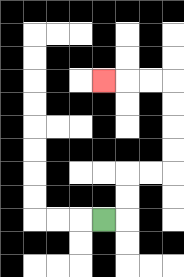{'start': '[4, 9]', 'end': '[4, 3]', 'path_directions': 'R,U,U,R,R,U,U,U,U,L,L,L', 'path_coordinates': '[[4, 9], [5, 9], [5, 8], [5, 7], [6, 7], [7, 7], [7, 6], [7, 5], [7, 4], [7, 3], [6, 3], [5, 3], [4, 3]]'}